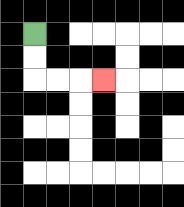{'start': '[1, 1]', 'end': '[4, 3]', 'path_directions': 'D,D,R,R,R', 'path_coordinates': '[[1, 1], [1, 2], [1, 3], [2, 3], [3, 3], [4, 3]]'}